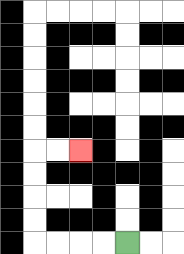{'start': '[5, 10]', 'end': '[3, 6]', 'path_directions': 'L,L,L,L,U,U,U,U,R,R', 'path_coordinates': '[[5, 10], [4, 10], [3, 10], [2, 10], [1, 10], [1, 9], [1, 8], [1, 7], [1, 6], [2, 6], [3, 6]]'}